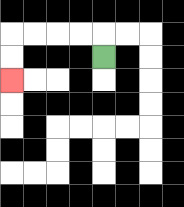{'start': '[4, 2]', 'end': '[0, 3]', 'path_directions': 'U,L,L,L,L,D,D', 'path_coordinates': '[[4, 2], [4, 1], [3, 1], [2, 1], [1, 1], [0, 1], [0, 2], [0, 3]]'}